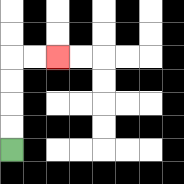{'start': '[0, 6]', 'end': '[2, 2]', 'path_directions': 'U,U,U,U,R,R', 'path_coordinates': '[[0, 6], [0, 5], [0, 4], [0, 3], [0, 2], [1, 2], [2, 2]]'}